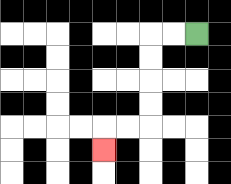{'start': '[8, 1]', 'end': '[4, 6]', 'path_directions': 'L,L,D,D,D,D,L,L,D', 'path_coordinates': '[[8, 1], [7, 1], [6, 1], [6, 2], [6, 3], [6, 4], [6, 5], [5, 5], [4, 5], [4, 6]]'}